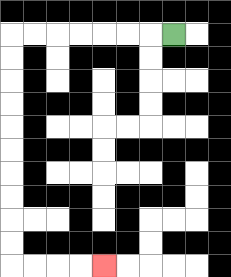{'start': '[7, 1]', 'end': '[4, 11]', 'path_directions': 'L,L,L,L,L,L,L,D,D,D,D,D,D,D,D,D,D,R,R,R,R', 'path_coordinates': '[[7, 1], [6, 1], [5, 1], [4, 1], [3, 1], [2, 1], [1, 1], [0, 1], [0, 2], [0, 3], [0, 4], [0, 5], [0, 6], [0, 7], [0, 8], [0, 9], [0, 10], [0, 11], [1, 11], [2, 11], [3, 11], [4, 11]]'}